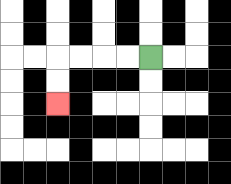{'start': '[6, 2]', 'end': '[2, 4]', 'path_directions': 'L,L,L,L,D,D', 'path_coordinates': '[[6, 2], [5, 2], [4, 2], [3, 2], [2, 2], [2, 3], [2, 4]]'}